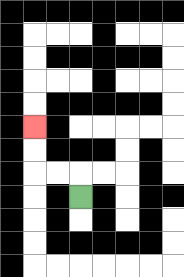{'start': '[3, 8]', 'end': '[1, 5]', 'path_directions': 'U,L,L,U,U', 'path_coordinates': '[[3, 8], [3, 7], [2, 7], [1, 7], [1, 6], [1, 5]]'}